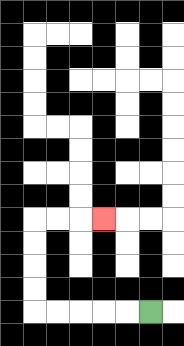{'start': '[6, 13]', 'end': '[4, 9]', 'path_directions': 'L,L,L,L,L,U,U,U,U,R,R,R', 'path_coordinates': '[[6, 13], [5, 13], [4, 13], [3, 13], [2, 13], [1, 13], [1, 12], [1, 11], [1, 10], [1, 9], [2, 9], [3, 9], [4, 9]]'}